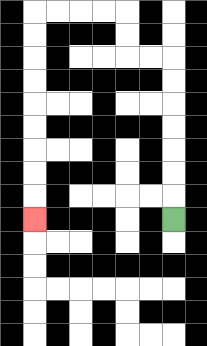{'start': '[7, 9]', 'end': '[1, 9]', 'path_directions': 'U,U,U,U,U,U,U,L,L,U,U,L,L,L,L,D,D,D,D,D,D,D,D,D', 'path_coordinates': '[[7, 9], [7, 8], [7, 7], [7, 6], [7, 5], [7, 4], [7, 3], [7, 2], [6, 2], [5, 2], [5, 1], [5, 0], [4, 0], [3, 0], [2, 0], [1, 0], [1, 1], [1, 2], [1, 3], [1, 4], [1, 5], [1, 6], [1, 7], [1, 8], [1, 9]]'}